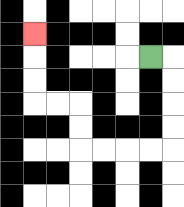{'start': '[6, 2]', 'end': '[1, 1]', 'path_directions': 'R,D,D,D,D,L,L,L,L,U,U,L,L,U,U,U', 'path_coordinates': '[[6, 2], [7, 2], [7, 3], [7, 4], [7, 5], [7, 6], [6, 6], [5, 6], [4, 6], [3, 6], [3, 5], [3, 4], [2, 4], [1, 4], [1, 3], [1, 2], [1, 1]]'}